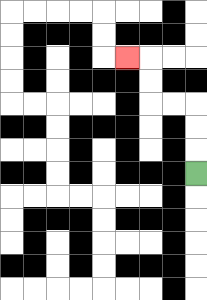{'start': '[8, 7]', 'end': '[5, 2]', 'path_directions': 'U,U,U,L,L,U,U,L', 'path_coordinates': '[[8, 7], [8, 6], [8, 5], [8, 4], [7, 4], [6, 4], [6, 3], [6, 2], [5, 2]]'}